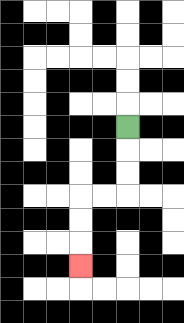{'start': '[5, 5]', 'end': '[3, 11]', 'path_directions': 'D,D,D,L,L,D,D,D', 'path_coordinates': '[[5, 5], [5, 6], [5, 7], [5, 8], [4, 8], [3, 8], [3, 9], [3, 10], [3, 11]]'}